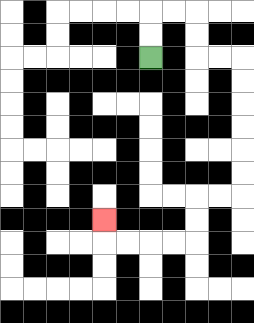{'start': '[6, 2]', 'end': '[4, 9]', 'path_directions': 'U,U,R,R,D,D,R,R,D,D,D,D,D,D,L,L,D,D,L,L,L,L,U', 'path_coordinates': '[[6, 2], [6, 1], [6, 0], [7, 0], [8, 0], [8, 1], [8, 2], [9, 2], [10, 2], [10, 3], [10, 4], [10, 5], [10, 6], [10, 7], [10, 8], [9, 8], [8, 8], [8, 9], [8, 10], [7, 10], [6, 10], [5, 10], [4, 10], [4, 9]]'}